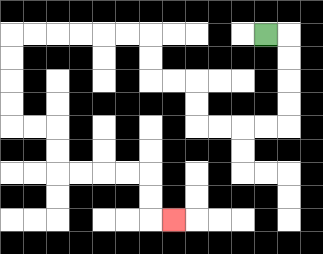{'start': '[11, 1]', 'end': '[7, 9]', 'path_directions': 'R,D,D,D,D,L,L,L,L,U,U,L,L,U,U,L,L,L,L,L,L,D,D,D,D,R,R,D,D,R,R,R,R,D,D,R', 'path_coordinates': '[[11, 1], [12, 1], [12, 2], [12, 3], [12, 4], [12, 5], [11, 5], [10, 5], [9, 5], [8, 5], [8, 4], [8, 3], [7, 3], [6, 3], [6, 2], [6, 1], [5, 1], [4, 1], [3, 1], [2, 1], [1, 1], [0, 1], [0, 2], [0, 3], [0, 4], [0, 5], [1, 5], [2, 5], [2, 6], [2, 7], [3, 7], [4, 7], [5, 7], [6, 7], [6, 8], [6, 9], [7, 9]]'}